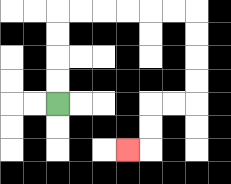{'start': '[2, 4]', 'end': '[5, 6]', 'path_directions': 'U,U,U,U,R,R,R,R,R,R,D,D,D,D,L,L,D,D,L', 'path_coordinates': '[[2, 4], [2, 3], [2, 2], [2, 1], [2, 0], [3, 0], [4, 0], [5, 0], [6, 0], [7, 0], [8, 0], [8, 1], [8, 2], [8, 3], [8, 4], [7, 4], [6, 4], [6, 5], [6, 6], [5, 6]]'}